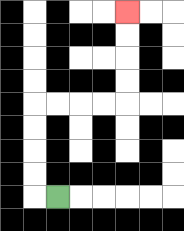{'start': '[2, 8]', 'end': '[5, 0]', 'path_directions': 'L,U,U,U,U,R,R,R,R,U,U,U,U', 'path_coordinates': '[[2, 8], [1, 8], [1, 7], [1, 6], [1, 5], [1, 4], [2, 4], [3, 4], [4, 4], [5, 4], [5, 3], [5, 2], [5, 1], [5, 0]]'}